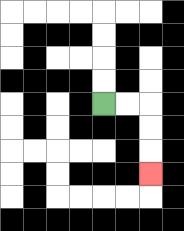{'start': '[4, 4]', 'end': '[6, 7]', 'path_directions': 'R,R,D,D,D', 'path_coordinates': '[[4, 4], [5, 4], [6, 4], [6, 5], [6, 6], [6, 7]]'}